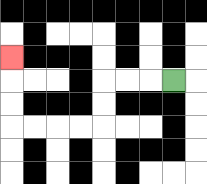{'start': '[7, 3]', 'end': '[0, 2]', 'path_directions': 'L,L,L,D,D,L,L,L,L,U,U,U', 'path_coordinates': '[[7, 3], [6, 3], [5, 3], [4, 3], [4, 4], [4, 5], [3, 5], [2, 5], [1, 5], [0, 5], [0, 4], [0, 3], [0, 2]]'}